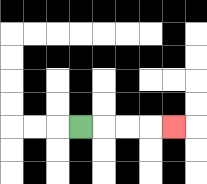{'start': '[3, 5]', 'end': '[7, 5]', 'path_directions': 'R,R,R,R', 'path_coordinates': '[[3, 5], [4, 5], [5, 5], [6, 5], [7, 5]]'}